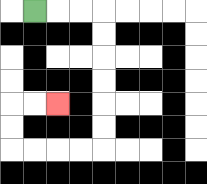{'start': '[1, 0]', 'end': '[2, 4]', 'path_directions': 'R,R,R,D,D,D,D,D,D,L,L,L,L,U,U,R,R', 'path_coordinates': '[[1, 0], [2, 0], [3, 0], [4, 0], [4, 1], [4, 2], [4, 3], [4, 4], [4, 5], [4, 6], [3, 6], [2, 6], [1, 6], [0, 6], [0, 5], [0, 4], [1, 4], [2, 4]]'}